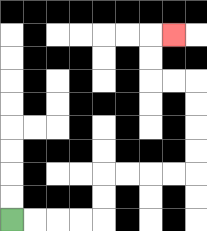{'start': '[0, 9]', 'end': '[7, 1]', 'path_directions': 'R,R,R,R,U,U,R,R,R,R,U,U,U,U,L,L,U,U,R', 'path_coordinates': '[[0, 9], [1, 9], [2, 9], [3, 9], [4, 9], [4, 8], [4, 7], [5, 7], [6, 7], [7, 7], [8, 7], [8, 6], [8, 5], [8, 4], [8, 3], [7, 3], [6, 3], [6, 2], [6, 1], [7, 1]]'}